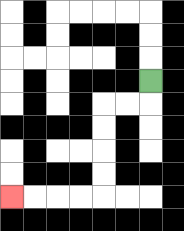{'start': '[6, 3]', 'end': '[0, 8]', 'path_directions': 'D,L,L,D,D,D,D,L,L,L,L', 'path_coordinates': '[[6, 3], [6, 4], [5, 4], [4, 4], [4, 5], [4, 6], [4, 7], [4, 8], [3, 8], [2, 8], [1, 8], [0, 8]]'}